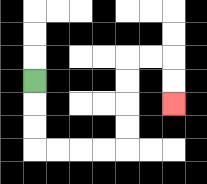{'start': '[1, 3]', 'end': '[7, 4]', 'path_directions': 'D,D,D,R,R,R,R,U,U,U,U,R,R,D,D', 'path_coordinates': '[[1, 3], [1, 4], [1, 5], [1, 6], [2, 6], [3, 6], [4, 6], [5, 6], [5, 5], [5, 4], [5, 3], [5, 2], [6, 2], [7, 2], [7, 3], [7, 4]]'}